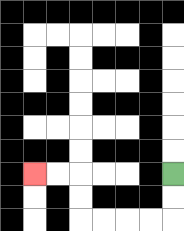{'start': '[7, 7]', 'end': '[1, 7]', 'path_directions': 'D,D,L,L,L,L,U,U,L,L', 'path_coordinates': '[[7, 7], [7, 8], [7, 9], [6, 9], [5, 9], [4, 9], [3, 9], [3, 8], [3, 7], [2, 7], [1, 7]]'}